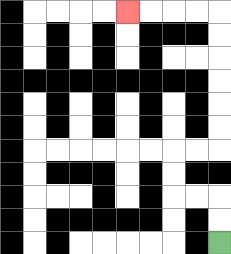{'start': '[9, 10]', 'end': '[5, 0]', 'path_directions': 'U,U,L,L,U,U,R,R,U,U,U,U,U,U,L,L,L,L', 'path_coordinates': '[[9, 10], [9, 9], [9, 8], [8, 8], [7, 8], [7, 7], [7, 6], [8, 6], [9, 6], [9, 5], [9, 4], [9, 3], [9, 2], [9, 1], [9, 0], [8, 0], [7, 0], [6, 0], [5, 0]]'}